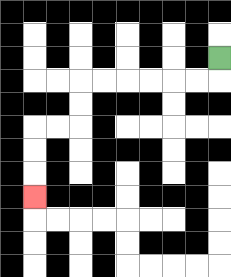{'start': '[9, 2]', 'end': '[1, 8]', 'path_directions': 'D,L,L,L,L,L,L,D,D,L,L,D,D,D', 'path_coordinates': '[[9, 2], [9, 3], [8, 3], [7, 3], [6, 3], [5, 3], [4, 3], [3, 3], [3, 4], [3, 5], [2, 5], [1, 5], [1, 6], [1, 7], [1, 8]]'}